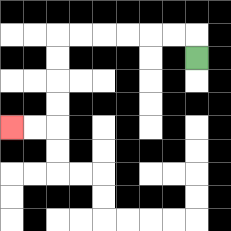{'start': '[8, 2]', 'end': '[0, 5]', 'path_directions': 'U,L,L,L,L,L,L,D,D,D,D,L,L', 'path_coordinates': '[[8, 2], [8, 1], [7, 1], [6, 1], [5, 1], [4, 1], [3, 1], [2, 1], [2, 2], [2, 3], [2, 4], [2, 5], [1, 5], [0, 5]]'}